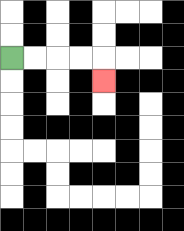{'start': '[0, 2]', 'end': '[4, 3]', 'path_directions': 'R,R,R,R,D', 'path_coordinates': '[[0, 2], [1, 2], [2, 2], [3, 2], [4, 2], [4, 3]]'}